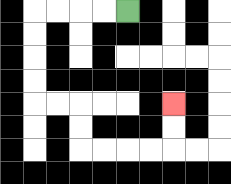{'start': '[5, 0]', 'end': '[7, 4]', 'path_directions': 'L,L,L,L,D,D,D,D,R,R,D,D,R,R,R,R,U,U', 'path_coordinates': '[[5, 0], [4, 0], [3, 0], [2, 0], [1, 0], [1, 1], [1, 2], [1, 3], [1, 4], [2, 4], [3, 4], [3, 5], [3, 6], [4, 6], [5, 6], [6, 6], [7, 6], [7, 5], [7, 4]]'}